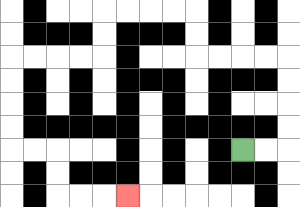{'start': '[10, 6]', 'end': '[5, 8]', 'path_directions': 'R,R,U,U,U,U,L,L,L,L,U,U,L,L,L,L,D,D,L,L,L,L,D,D,D,D,R,R,D,D,R,R,R', 'path_coordinates': '[[10, 6], [11, 6], [12, 6], [12, 5], [12, 4], [12, 3], [12, 2], [11, 2], [10, 2], [9, 2], [8, 2], [8, 1], [8, 0], [7, 0], [6, 0], [5, 0], [4, 0], [4, 1], [4, 2], [3, 2], [2, 2], [1, 2], [0, 2], [0, 3], [0, 4], [0, 5], [0, 6], [1, 6], [2, 6], [2, 7], [2, 8], [3, 8], [4, 8], [5, 8]]'}